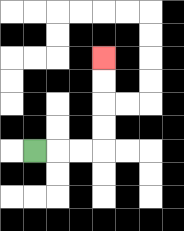{'start': '[1, 6]', 'end': '[4, 2]', 'path_directions': 'R,R,R,U,U,U,U', 'path_coordinates': '[[1, 6], [2, 6], [3, 6], [4, 6], [4, 5], [4, 4], [4, 3], [4, 2]]'}